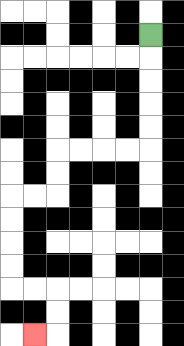{'start': '[6, 1]', 'end': '[1, 14]', 'path_directions': 'D,D,D,D,D,L,L,L,L,D,D,L,L,D,D,D,D,R,R,D,D,L', 'path_coordinates': '[[6, 1], [6, 2], [6, 3], [6, 4], [6, 5], [6, 6], [5, 6], [4, 6], [3, 6], [2, 6], [2, 7], [2, 8], [1, 8], [0, 8], [0, 9], [0, 10], [0, 11], [0, 12], [1, 12], [2, 12], [2, 13], [2, 14], [1, 14]]'}